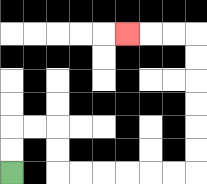{'start': '[0, 7]', 'end': '[5, 1]', 'path_directions': 'U,U,R,R,D,D,R,R,R,R,R,R,U,U,U,U,U,U,L,L,L', 'path_coordinates': '[[0, 7], [0, 6], [0, 5], [1, 5], [2, 5], [2, 6], [2, 7], [3, 7], [4, 7], [5, 7], [6, 7], [7, 7], [8, 7], [8, 6], [8, 5], [8, 4], [8, 3], [8, 2], [8, 1], [7, 1], [6, 1], [5, 1]]'}